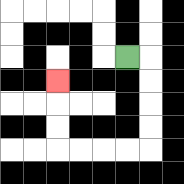{'start': '[5, 2]', 'end': '[2, 3]', 'path_directions': 'R,D,D,D,D,L,L,L,L,U,U,U', 'path_coordinates': '[[5, 2], [6, 2], [6, 3], [6, 4], [6, 5], [6, 6], [5, 6], [4, 6], [3, 6], [2, 6], [2, 5], [2, 4], [2, 3]]'}